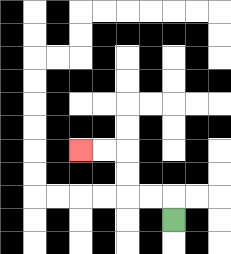{'start': '[7, 9]', 'end': '[3, 6]', 'path_directions': 'U,L,L,U,U,L,L', 'path_coordinates': '[[7, 9], [7, 8], [6, 8], [5, 8], [5, 7], [5, 6], [4, 6], [3, 6]]'}